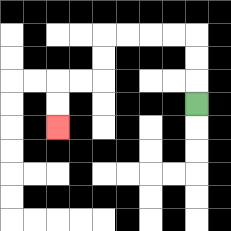{'start': '[8, 4]', 'end': '[2, 5]', 'path_directions': 'U,U,U,L,L,L,L,D,D,L,L,D,D', 'path_coordinates': '[[8, 4], [8, 3], [8, 2], [8, 1], [7, 1], [6, 1], [5, 1], [4, 1], [4, 2], [4, 3], [3, 3], [2, 3], [2, 4], [2, 5]]'}